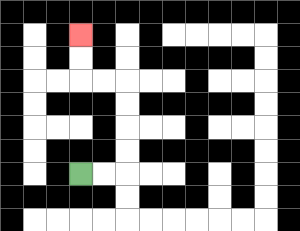{'start': '[3, 7]', 'end': '[3, 1]', 'path_directions': 'R,R,U,U,U,U,L,L,U,U', 'path_coordinates': '[[3, 7], [4, 7], [5, 7], [5, 6], [5, 5], [5, 4], [5, 3], [4, 3], [3, 3], [3, 2], [3, 1]]'}